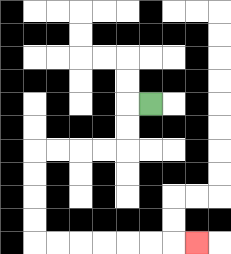{'start': '[6, 4]', 'end': '[8, 10]', 'path_directions': 'L,D,D,L,L,L,L,D,D,D,D,R,R,R,R,R,R,R', 'path_coordinates': '[[6, 4], [5, 4], [5, 5], [5, 6], [4, 6], [3, 6], [2, 6], [1, 6], [1, 7], [1, 8], [1, 9], [1, 10], [2, 10], [3, 10], [4, 10], [5, 10], [6, 10], [7, 10], [8, 10]]'}